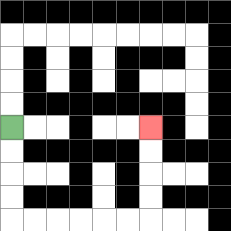{'start': '[0, 5]', 'end': '[6, 5]', 'path_directions': 'D,D,D,D,R,R,R,R,R,R,U,U,U,U', 'path_coordinates': '[[0, 5], [0, 6], [0, 7], [0, 8], [0, 9], [1, 9], [2, 9], [3, 9], [4, 9], [5, 9], [6, 9], [6, 8], [6, 7], [6, 6], [6, 5]]'}